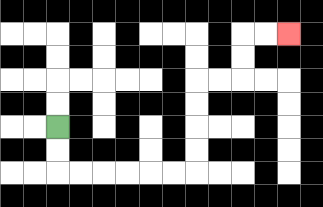{'start': '[2, 5]', 'end': '[12, 1]', 'path_directions': 'D,D,R,R,R,R,R,R,U,U,U,U,R,R,U,U,R,R', 'path_coordinates': '[[2, 5], [2, 6], [2, 7], [3, 7], [4, 7], [5, 7], [6, 7], [7, 7], [8, 7], [8, 6], [8, 5], [8, 4], [8, 3], [9, 3], [10, 3], [10, 2], [10, 1], [11, 1], [12, 1]]'}